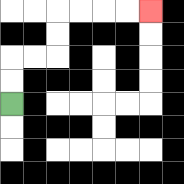{'start': '[0, 4]', 'end': '[6, 0]', 'path_directions': 'U,U,R,R,U,U,R,R,R,R', 'path_coordinates': '[[0, 4], [0, 3], [0, 2], [1, 2], [2, 2], [2, 1], [2, 0], [3, 0], [4, 0], [5, 0], [6, 0]]'}